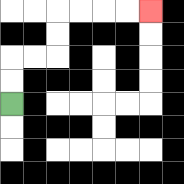{'start': '[0, 4]', 'end': '[6, 0]', 'path_directions': 'U,U,R,R,U,U,R,R,R,R', 'path_coordinates': '[[0, 4], [0, 3], [0, 2], [1, 2], [2, 2], [2, 1], [2, 0], [3, 0], [4, 0], [5, 0], [6, 0]]'}